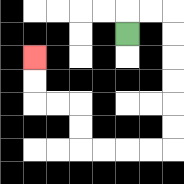{'start': '[5, 1]', 'end': '[1, 2]', 'path_directions': 'U,R,R,D,D,D,D,D,D,L,L,L,L,U,U,L,L,U,U', 'path_coordinates': '[[5, 1], [5, 0], [6, 0], [7, 0], [7, 1], [7, 2], [7, 3], [7, 4], [7, 5], [7, 6], [6, 6], [5, 6], [4, 6], [3, 6], [3, 5], [3, 4], [2, 4], [1, 4], [1, 3], [1, 2]]'}